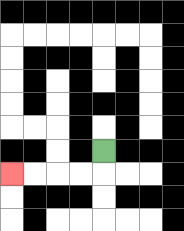{'start': '[4, 6]', 'end': '[0, 7]', 'path_directions': 'D,L,L,L,L', 'path_coordinates': '[[4, 6], [4, 7], [3, 7], [2, 7], [1, 7], [0, 7]]'}